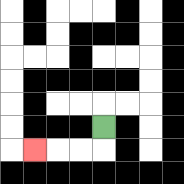{'start': '[4, 5]', 'end': '[1, 6]', 'path_directions': 'D,L,L,L', 'path_coordinates': '[[4, 5], [4, 6], [3, 6], [2, 6], [1, 6]]'}